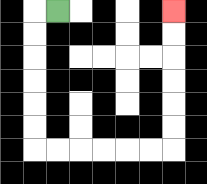{'start': '[2, 0]', 'end': '[7, 0]', 'path_directions': 'L,D,D,D,D,D,D,R,R,R,R,R,R,U,U,U,U,U,U', 'path_coordinates': '[[2, 0], [1, 0], [1, 1], [1, 2], [1, 3], [1, 4], [1, 5], [1, 6], [2, 6], [3, 6], [4, 6], [5, 6], [6, 6], [7, 6], [7, 5], [7, 4], [7, 3], [7, 2], [7, 1], [7, 0]]'}